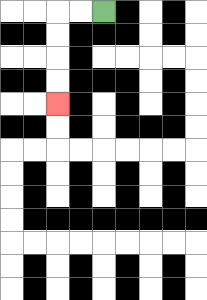{'start': '[4, 0]', 'end': '[2, 4]', 'path_directions': 'L,L,D,D,D,D', 'path_coordinates': '[[4, 0], [3, 0], [2, 0], [2, 1], [2, 2], [2, 3], [2, 4]]'}